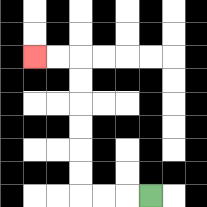{'start': '[6, 8]', 'end': '[1, 2]', 'path_directions': 'L,L,L,U,U,U,U,U,U,L,L', 'path_coordinates': '[[6, 8], [5, 8], [4, 8], [3, 8], [3, 7], [3, 6], [3, 5], [3, 4], [3, 3], [3, 2], [2, 2], [1, 2]]'}